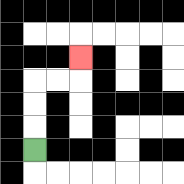{'start': '[1, 6]', 'end': '[3, 2]', 'path_directions': 'U,U,U,R,R,U', 'path_coordinates': '[[1, 6], [1, 5], [1, 4], [1, 3], [2, 3], [3, 3], [3, 2]]'}